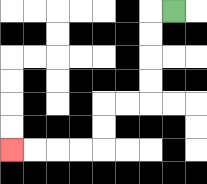{'start': '[7, 0]', 'end': '[0, 6]', 'path_directions': 'L,D,D,D,D,L,L,D,D,L,L,L,L', 'path_coordinates': '[[7, 0], [6, 0], [6, 1], [6, 2], [6, 3], [6, 4], [5, 4], [4, 4], [4, 5], [4, 6], [3, 6], [2, 6], [1, 6], [0, 6]]'}